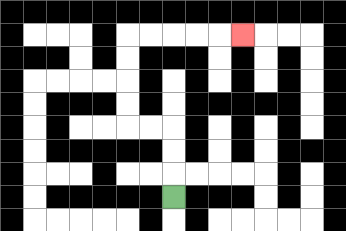{'start': '[7, 8]', 'end': '[10, 1]', 'path_directions': 'U,U,U,L,L,U,U,U,U,R,R,R,R,R', 'path_coordinates': '[[7, 8], [7, 7], [7, 6], [7, 5], [6, 5], [5, 5], [5, 4], [5, 3], [5, 2], [5, 1], [6, 1], [7, 1], [8, 1], [9, 1], [10, 1]]'}